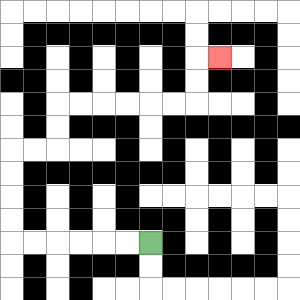{'start': '[6, 10]', 'end': '[9, 2]', 'path_directions': 'L,L,L,L,L,L,U,U,U,U,R,R,U,U,R,R,R,R,R,R,U,U,R', 'path_coordinates': '[[6, 10], [5, 10], [4, 10], [3, 10], [2, 10], [1, 10], [0, 10], [0, 9], [0, 8], [0, 7], [0, 6], [1, 6], [2, 6], [2, 5], [2, 4], [3, 4], [4, 4], [5, 4], [6, 4], [7, 4], [8, 4], [8, 3], [8, 2], [9, 2]]'}